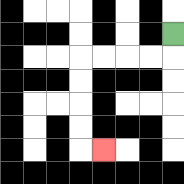{'start': '[7, 1]', 'end': '[4, 6]', 'path_directions': 'D,L,L,L,L,D,D,D,D,R', 'path_coordinates': '[[7, 1], [7, 2], [6, 2], [5, 2], [4, 2], [3, 2], [3, 3], [3, 4], [3, 5], [3, 6], [4, 6]]'}